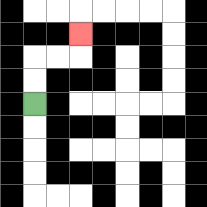{'start': '[1, 4]', 'end': '[3, 1]', 'path_directions': 'U,U,R,R,U', 'path_coordinates': '[[1, 4], [1, 3], [1, 2], [2, 2], [3, 2], [3, 1]]'}